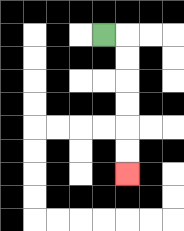{'start': '[4, 1]', 'end': '[5, 7]', 'path_directions': 'R,D,D,D,D,D,D', 'path_coordinates': '[[4, 1], [5, 1], [5, 2], [5, 3], [5, 4], [5, 5], [5, 6], [5, 7]]'}